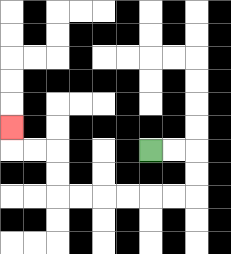{'start': '[6, 6]', 'end': '[0, 5]', 'path_directions': 'R,R,D,D,L,L,L,L,L,L,U,U,L,L,U', 'path_coordinates': '[[6, 6], [7, 6], [8, 6], [8, 7], [8, 8], [7, 8], [6, 8], [5, 8], [4, 8], [3, 8], [2, 8], [2, 7], [2, 6], [1, 6], [0, 6], [0, 5]]'}